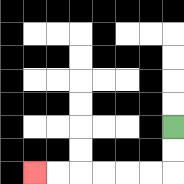{'start': '[7, 5]', 'end': '[1, 7]', 'path_directions': 'D,D,L,L,L,L,L,L', 'path_coordinates': '[[7, 5], [7, 6], [7, 7], [6, 7], [5, 7], [4, 7], [3, 7], [2, 7], [1, 7]]'}